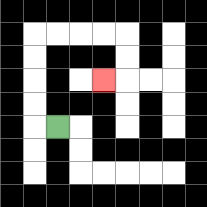{'start': '[2, 5]', 'end': '[4, 3]', 'path_directions': 'L,U,U,U,U,R,R,R,R,D,D,L', 'path_coordinates': '[[2, 5], [1, 5], [1, 4], [1, 3], [1, 2], [1, 1], [2, 1], [3, 1], [4, 1], [5, 1], [5, 2], [5, 3], [4, 3]]'}